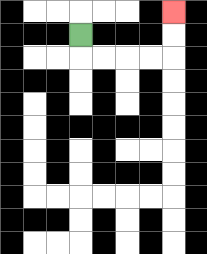{'start': '[3, 1]', 'end': '[7, 0]', 'path_directions': 'D,R,R,R,R,U,U', 'path_coordinates': '[[3, 1], [3, 2], [4, 2], [5, 2], [6, 2], [7, 2], [7, 1], [7, 0]]'}